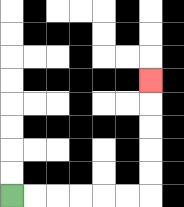{'start': '[0, 8]', 'end': '[6, 3]', 'path_directions': 'R,R,R,R,R,R,U,U,U,U,U', 'path_coordinates': '[[0, 8], [1, 8], [2, 8], [3, 8], [4, 8], [5, 8], [6, 8], [6, 7], [6, 6], [6, 5], [6, 4], [6, 3]]'}